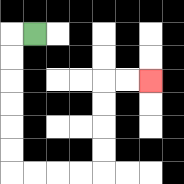{'start': '[1, 1]', 'end': '[6, 3]', 'path_directions': 'L,D,D,D,D,D,D,R,R,R,R,U,U,U,U,R,R', 'path_coordinates': '[[1, 1], [0, 1], [0, 2], [0, 3], [0, 4], [0, 5], [0, 6], [0, 7], [1, 7], [2, 7], [3, 7], [4, 7], [4, 6], [4, 5], [4, 4], [4, 3], [5, 3], [6, 3]]'}